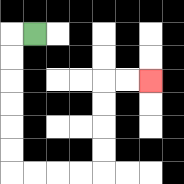{'start': '[1, 1]', 'end': '[6, 3]', 'path_directions': 'L,D,D,D,D,D,D,R,R,R,R,U,U,U,U,R,R', 'path_coordinates': '[[1, 1], [0, 1], [0, 2], [0, 3], [0, 4], [0, 5], [0, 6], [0, 7], [1, 7], [2, 7], [3, 7], [4, 7], [4, 6], [4, 5], [4, 4], [4, 3], [5, 3], [6, 3]]'}